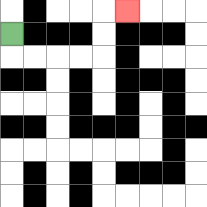{'start': '[0, 1]', 'end': '[5, 0]', 'path_directions': 'D,R,R,R,R,U,U,R', 'path_coordinates': '[[0, 1], [0, 2], [1, 2], [2, 2], [3, 2], [4, 2], [4, 1], [4, 0], [5, 0]]'}